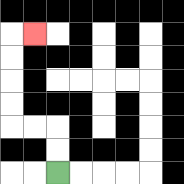{'start': '[2, 7]', 'end': '[1, 1]', 'path_directions': 'U,U,L,L,U,U,U,U,R', 'path_coordinates': '[[2, 7], [2, 6], [2, 5], [1, 5], [0, 5], [0, 4], [0, 3], [0, 2], [0, 1], [1, 1]]'}